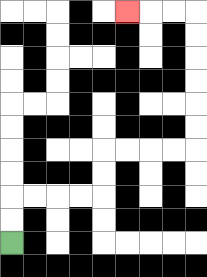{'start': '[0, 10]', 'end': '[5, 0]', 'path_directions': 'U,U,R,R,R,R,U,U,R,R,R,R,U,U,U,U,U,U,L,L,L', 'path_coordinates': '[[0, 10], [0, 9], [0, 8], [1, 8], [2, 8], [3, 8], [4, 8], [4, 7], [4, 6], [5, 6], [6, 6], [7, 6], [8, 6], [8, 5], [8, 4], [8, 3], [8, 2], [8, 1], [8, 0], [7, 0], [6, 0], [5, 0]]'}